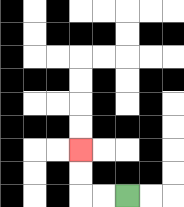{'start': '[5, 8]', 'end': '[3, 6]', 'path_directions': 'L,L,U,U', 'path_coordinates': '[[5, 8], [4, 8], [3, 8], [3, 7], [3, 6]]'}